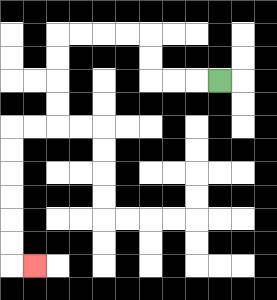{'start': '[9, 3]', 'end': '[1, 11]', 'path_directions': 'L,L,L,U,U,L,L,L,L,D,D,D,D,L,L,D,D,D,D,D,D,R', 'path_coordinates': '[[9, 3], [8, 3], [7, 3], [6, 3], [6, 2], [6, 1], [5, 1], [4, 1], [3, 1], [2, 1], [2, 2], [2, 3], [2, 4], [2, 5], [1, 5], [0, 5], [0, 6], [0, 7], [0, 8], [0, 9], [0, 10], [0, 11], [1, 11]]'}